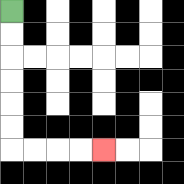{'start': '[0, 0]', 'end': '[4, 6]', 'path_directions': 'D,D,D,D,D,D,R,R,R,R', 'path_coordinates': '[[0, 0], [0, 1], [0, 2], [0, 3], [0, 4], [0, 5], [0, 6], [1, 6], [2, 6], [3, 6], [4, 6]]'}